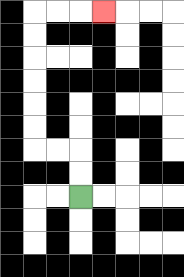{'start': '[3, 8]', 'end': '[4, 0]', 'path_directions': 'U,U,L,L,U,U,U,U,U,U,R,R,R', 'path_coordinates': '[[3, 8], [3, 7], [3, 6], [2, 6], [1, 6], [1, 5], [1, 4], [1, 3], [1, 2], [1, 1], [1, 0], [2, 0], [3, 0], [4, 0]]'}